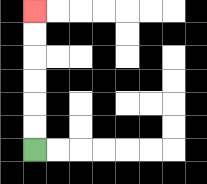{'start': '[1, 6]', 'end': '[1, 0]', 'path_directions': 'U,U,U,U,U,U', 'path_coordinates': '[[1, 6], [1, 5], [1, 4], [1, 3], [1, 2], [1, 1], [1, 0]]'}